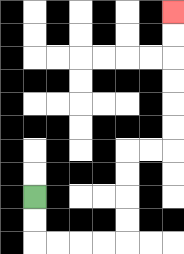{'start': '[1, 8]', 'end': '[7, 0]', 'path_directions': 'D,D,R,R,R,R,U,U,U,U,R,R,U,U,U,U,U,U', 'path_coordinates': '[[1, 8], [1, 9], [1, 10], [2, 10], [3, 10], [4, 10], [5, 10], [5, 9], [5, 8], [5, 7], [5, 6], [6, 6], [7, 6], [7, 5], [7, 4], [7, 3], [7, 2], [7, 1], [7, 0]]'}